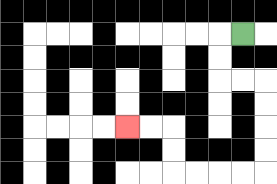{'start': '[10, 1]', 'end': '[5, 5]', 'path_directions': 'L,D,D,R,R,D,D,D,D,L,L,L,L,U,U,L,L', 'path_coordinates': '[[10, 1], [9, 1], [9, 2], [9, 3], [10, 3], [11, 3], [11, 4], [11, 5], [11, 6], [11, 7], [10, 7], [9, 7], [8, 7], [7, 7], [7, 6], [7, 5], [6, 5], [5, 5]]'}